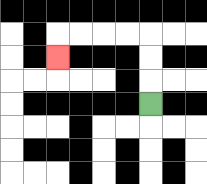{'start': '[6, 4]', 'end': '[2, 2]', 'path_directions': 'U,U,U,L,L,L,L,D', 'path_coordinates': '[[6, 4], [6, 3], [6, 2], [6, 1], [5, 1], [4, 1], [3, 1], [2, 1], [2, 2]]'}